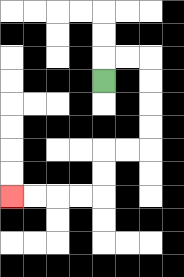{'start': '[4, 3]', 'end': '[0, 8]', 'path_directions': 'U,R,R,D,D,D,D,L,L,D,D,L,L,L,L', 'path_coordinates': '[[4, 3], [4, 2], [5, 2], [6, 2], [6, 3], [6, 4], [6, 5], [6, 6], [5, 6], [4, 6], [4, 7], [4, 8], [3, 8], [2, 8], [1, 8], [0, 8]]'}